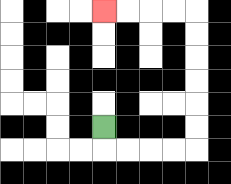{'start': '[4, 5]', 'end': '[4, 0]', 'path_directions': 'D,R,R,R,R,U,U,U,U,U,U,L,L,L,L', 'path_coordinates': '[[4, 5], [4, 6], [5, 6], [6, 6], [7, 6], [8, 6], [8, 5], [8, 4], [8, 3], [8, 2], [8, 1], [8, 0], [7, 0], [6, 0], [5, 0], [4, 0]]'}